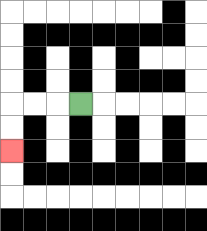{'start': '[3, 4]', 'end': '[0, 6]', 'path_directions': 'L,L,L,D,D', 'path_coordinates': '[[3, 4], [2, 4], [1, 4], [0, 4], [0, 5], [0, 6]]'}